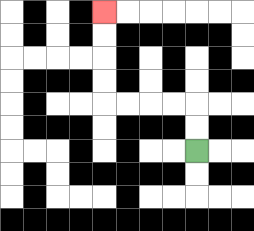{'start': '[8, 6]', 'end': '[4, 0]', 'path_directions': 'U,U,L,L,L,L,U,U,U,U', 'path_coordinates': '[[8, 6], [8, 5], [8, 4], [7, 4], [6, 4], [5, 4], [4, 4], [4, 3], [4, 2], [4, 1], [4, 0]]'}